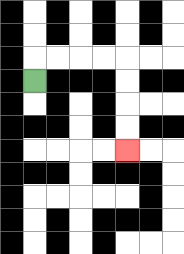{'start': '[1, 3]', 'end': '[5, 6]', 'path_directions': 'U,R,R,R,R,D,D,D,D', 'path_coordinates': '[[1, 3], [1, 2], [2, 2], [3, 2], [4, 2], [5, 2], [5, 3], [5, 4], [5, 5], [5, 6]]'}